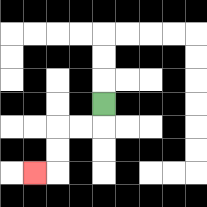{'start': '[4, 4]', 'end': '[1, 7]', 'path_directions': 'D,L,L,D,D,L', 'path_coordinates': '[[4, 4], [4, 5], [3, 5], [2, 5], [2, 6], [2, 7], [1, 7]]'}